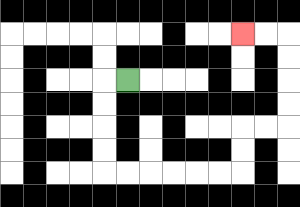{'start': '[5, 3]', 'end': '[10, 1]', 'path_directions': 'L,D,D,D,D,R,R,R,R,R,R,U,U,R,R,U,U,U,U,L,L', 'path_coordinates': '[[5, 3], [4, 3], [4, 4], [4, 5], [4, 6], [4, 7], [5, 7], [6, 7], [7, 7], [8, 7], [9, 7], [10, 7], [10, 6], [10, 5], [11, 5], [12, 5], [12, 4], [12, 3], [12, 2], [12, 1], [11, 1], [10, 1]]'}